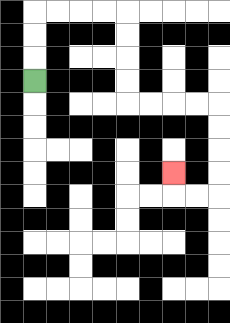{'start': '[1, 3]', 'end': '[7, 7]', 'path_directions': 'U,U,U,R,R,R,R,D,D,D,D,R,R,R,R,D,D,D,D,L,L,U', 'path_coordinates': '[[1, 3], [1, 2], [1, 1], [1, 0], [2, 0], [3, 0], [4, 0], [5, 0], [5, 1], [5, 2], [5, 3], [5, 4], [6, 4], [7, 4], [8, 4], [9, 4], [9, 5], [9, 6], [9, 7], [9, 8], [8, 8], [7, 8], [7, 7]]'}